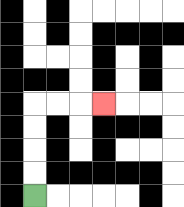{'start': '[1, 8]', 'end': '[4, 4]', 'path_directions': 'U,U,U,U,R,R,R', 'path_coordinates': '[[1, 8], [1, 7], [1, 6], [1, 5], [1, 4], [2, 4], [3, 4], [4, 4]]'}